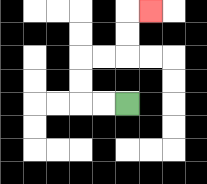{'start': '[5, 4]', 'end': '[6, 0]', 'path_directions': 'L,L,U,U,R,R,U,U,R', 'path_coordinates': '[[5, 4], [4, 4], [3, 4], [3, 3], [3, 2], [4, 2], [5, 2], [5, 1], [5, 0], [6, 0]]'}